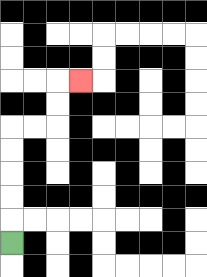{'start': '[0, 10]', 'end': '[3, 3]', 'path_directions': 'U,U,U,U,U,R,R,U,U,R', 'path_coordinates': '[[0, 10], [0, 9], [0, 8], [0, 7], [0, 6], [0, 5], [1, 5], [2, 5], [2, 4], [2, 3], [3, 3]]'}